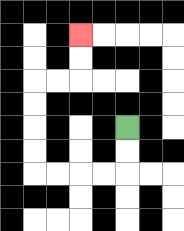{'start': '[5, 5]', 'end': '[3, 1]', 'path_directions': 'D,D,L,L,L,L,U,U,U,U,R,R,U,U', 'path_coordinates': '[[5, 5], [5, 6], [5, 7], [4, 7], [3, 7], [2, 7], [1, 7], [1, 6], [1, 5], [1, 4], [1, 3], [2, 3], [3, 3], [3, 2], [3, 1]]'}